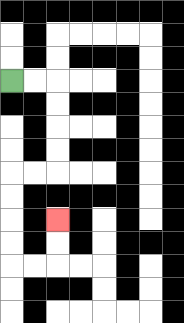{'start': '[0, 3]', 'end': '[2, 9]', 'path_directions': 'R,R,D,D,D,D,L,L,D,D,D,D,R,R,U,U', 'path_coordinates': '[[0, 3], [1, 3], [2, 3], [2, 4], [2, 5], [2, 6], [2, 7], [1, 7], [0, 7], [0, 8], [0, 9], [0, 10], [0, 11], [1, 11], [2, 11], [2, 10], [2, 9]]'}